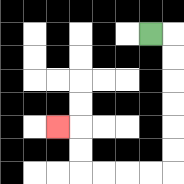{'start': '[6, 1]', 'end': '[2, 5]', 'path_directions': 'R,D,D,D,D,D,D,L,L,L,L,U,U,L', 'path_coordinates': '[[6, 1], [7, 1], [7, 2], [7, 3], [7, 4], [7, 5], [7, 6], [7, 7], [6, 7], [5, 7], [4, 7], [3, 7], [3, 6], [3, 5], [2, 5]]'}